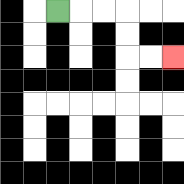{'start': '[2, 0]', 'end': '[7, 2]', 'path_directions': 'R,R,R,D,D,R,R', 'path_coordinates': '[[2, 0], [3, 0], [4, 0], [5, 0], [5, 1], [5, 2], [6, 2], [7, 2]]'}